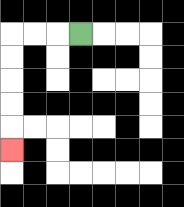{'start': '[3, 1]', 'end': '[0, 6]', 'path_directions': 'L,L,L,D,D,D,D,D', 'path_coordinates': '[[3, 1], [2, 1], [1, 1], [0, 1], [0, 2], [0, 3], [0, 4], [0, 5], [0, 6]]'}